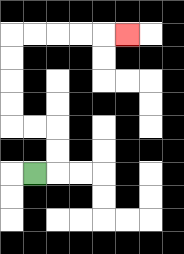{'start': '[1, 7]', 'end': '[5, 1]', 'path_directions': 'R,U,U,L,L,U,U,U,U,R,R,R,R,R', 'path_coordinates': '[[1, 7], [2, 7], [2, 6], [2, 5], [1, 5], [0, 5], [0, 4], [0, 3], [0, 2], [0, 1], [1, 1], [2, 1], [3, 1], [4, 1], [5, 1]]'}